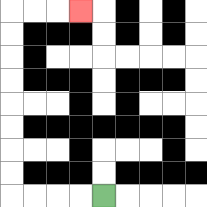{'start': '[4, 8]', 'end': '[3, 0]', 'path_directions': 'L,L,L,L,U,U,U,U,U,U,U,U,R,R,R', 'path_coordinates': '[[4, 8], [3, 8], [2, 8], [1, 8], [0, 8], [0, 7], [0, 6], [0, 5], [0, 4], [0, 3], [0, 2], [0, 1], [0, 0], [1, 0], [2, 0], [3, 0]]'}